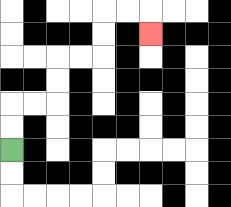{'start': '[0, 6]', 'end': '[6, 1]', 'path_directions': 'U,U,R,R,U,U,R,R,U,U,R,R,D', 'path_coordinates': '[[0, 6], [0, 5], [0, 4], [1, 4], [2, 4], [2, 3], [2, 2], [3, 2], [4, 2], [4, 1], [4, 0], [5, 0], [6, 0], [6, 1]]'}